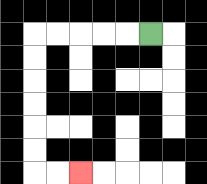{'start': '[6, 1]', 'end': '[3, 7]', 'path_directions': 'L,L,L,L,L,D,D,D,D,D,D,R,R', 'path_coordinates': '[[6, 1], [5, 1], [4, 1], [3, 1], [2, 1], [1, 1], [1, 2], [1, 3], [1, 4], [1, 5], [1, 6], [1, 7], [2, 7], [3, 7]]'}